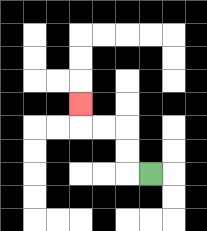{'start': '[6, 7]', 'end': '[3, 4]', 'path_directions': 'L,U,U,L,L,U', 'path_coordinates': '[[6, 7], [5, 7], [5, 6], [5, 5], [4, 5], [3, 5], [3, 4]]'}